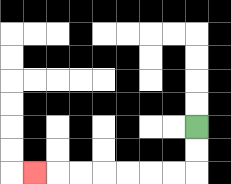{'start': '[8, 5]', 'end': '[1, 7]', 'path_directions': 'D,D,L,L,L,L,L,L,L', 'path_coordinates': '[[8, 5], [8, 6], [8, 7], [7, 7], [6, 7], [5, 7], [4, 7], [3, 7], [2, 7], [1, 7]]'}